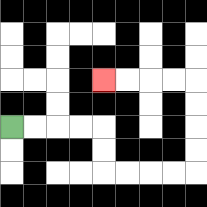{'start': '[0, 5]', 'end': '[4, 3]', 'path_directions': 'R,R,R,R,D,D,R,R,R,R,U,U,U,U,L,L,L,L', 'path_coordinates': '[[0, 5], [1, 5], [2, 5], [3, 5], [4, 5], [4, 6], [4, 7], [5, 7], [6, 7], [7, 7], [8, 7], [8, 6], [8, 5], [8, 4], [8, 3], [7, 3], [6, 3], [5, 3], [4, 3]]'}